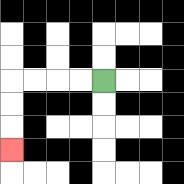{'start': '[4, 3]', 'end': '[0, 6]', 'path_directions': 'L,L,L,L,D,D,D', 'path_coordinates': '[[4, 3], [3, 3], [2, 3], [1, 3], [0, 3], [0, 4], [0, 5], [0, 6]]'}